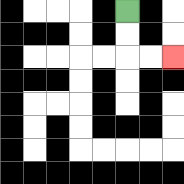{'start': '[5, 0]', 'end': '[7, 2]', 'path_directions': 'D,D,R,R', 'path_coordinates': '[[5, 0], [5, 1], [5, 2], [6, 2], [7, 2]]'}